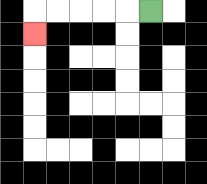{'start': '[6, 0]', 'end': '[1, 1]', 'path_directions': 'L,L,L,L,L,D', 'path_coordinates': '[[6, 0], [5, 0], [4, 0], [3, 0], [2, 0], [1, 0], [1, 1]]'}